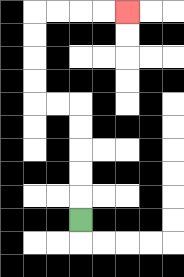{'start': '[3, 9]', 'end': '[5, 0]', 'path_directions': 'U,U,U,U,U,L,L,U,U,U,U,R,R,R,R', 'path_coordinates': '[[3, 9], [3, 8], [3, 7], [3, 6], [3, 5], [3, 4], [2, 4], [1, 4], [1, 3], [1, 2], [1, 1], [1, 0], [2, 0], [3, 0], [4, 0], [5, 0]]'}